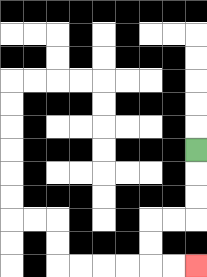{'start': '[8, 6]', 'end': '[8, 11]', 'path_directions': 'D,D,D,L,L,D,D,R,R', 'path_coordinates': '[[8, 6], [8, 7], [8, 8], [8, 9], [7, 9], [6, 9], [6, 10], [6, 11], [7, 11], [8, 11]]'}